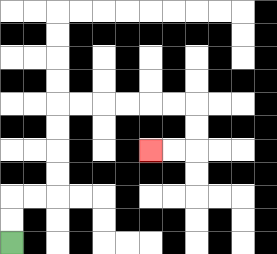{'start': '[0, 10]', 'end': '[6, 6]', 'path_directions': 'U,U,R,R,U,U,U,U,R,R,R,R,R,R,D,D,L,L', 'path_coordinates': '[[0, 10], [0, 9], [0, 8], [1, 8], [2, 8], [2, 7], [2, 6], [2, 5], [2, 4], [3, 4], [4, 4], [5, 4], [6, 4], [7, 4], [8, 4], [8, 5], [8, 6], [7, 6], [6, 6]]'}